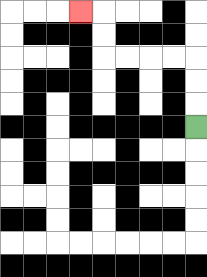{'start': '[8, 5]', 'end': '[3, 0]', 'path_directions': 'U,U,U,L,L,L,L,U,U,L', 'path_coordinates': '[[8, 5], [8, 4], [8, 3], [8, 2], [7, 2], [6, 2], [5, 2], [4, 2], [4, 1], [4, 0], [3, 0]]'}